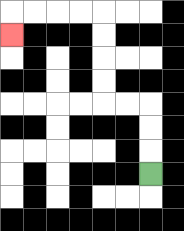{'start': '[6, 7]', 'end': '[0, 1]', 'path_directions': 'U,U,U,L,L,U,U,U,U,L,L,L,L,D', 'path_coordinates': '[[6, 7], [6, 6], [6, 5], [6, 4], [5, 4], [4, 4], [4, 3], [4, 2], [4, 1], [4, 0], [3, 0], [2, 0], [1, 0], [0, 0], [0, 1]]'}